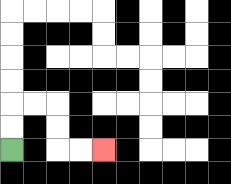{'start': '[0, 6]', 'end': '[4, 6]', 'path_directions': 'U,U,R,R,D,D,R,R', 'path_coordinates': '[[0, 6], [0, 5], [0, 4], [1, 4], [2, 4], [2, 5], [2, 6], [3, 6], [4, 6]]'}